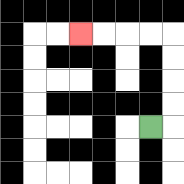{'start': '[6, 5]', 'end': '[3, 1]', 'path_directions': 'R,U,U,U,U,L,L,L,L', 'path_coordinates': '[[6, 5], [7, 5], [7, 4], [7, 3], [7, 2], [7, 1], [6, 1], [5, 1], [4, 1], [3, 1]]'}